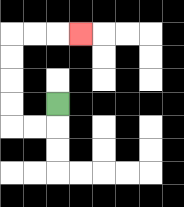{'start': '[2, 4]', 'end': '[3, 1]', 'path_directions': 'D,L,L,U,U,U,U,R,R,R', 'path_coordinates': '[[2, 4], [2, 5], [1, 5], [0, 5], [0, 4], [0, 3], [0, 2], [0, 1], [1, 1], [2, 1], [3, 1]]'}